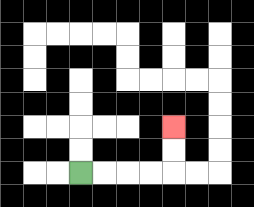{'start': '[3, 7]', 'end': '[7, 5]', 'path_directions': 'R,R,R,R,U,U', 'path_coordinates': '[[3, 7], [4, 7], [5, 7], [6, 7], [7, 7], [7, 6], [7, 5]]'}